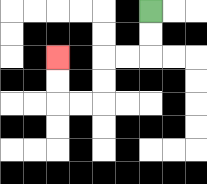{'start': '[6, 0]', 'end': '[2, 2]', 'path_directions': 'D,D,L,L,D,D,L,L,U,U', 'path_coordinates': '[[6, 0], [6, 1], [6, 2], [5, 2], [4, 2], [4, 3], [4, 4], [3, 4], [2, 4], [2, 3], [2, 2]]'}